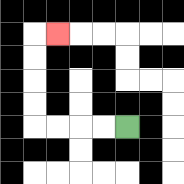{'start': '[5, 5]', 'end': '[2, 1]', 'path_directions': 'L,L,L,L,U,U,U,U,R', 'path_coordinates': '[[5, 5], [4, 5], [3, 5], [2, 5], [1, 5], [1, 4], [1, 3], [1, 2], [1, 1], [2, 1]]'}